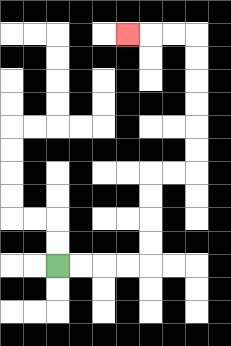{'start': '[2, 11]', 'end': '[5, 1]', 'path_directions': 'R,R,R,R,U,U,U,U,R,R,U,U,U,U,U,U,L,L,L', 'path_coordinates': '[[2, 11], [3, 11], [4, 11], [5, 11], [6, 11], [6, 10], [6, 9], [6, 8], [6, 7], [7, 7], [8, 7], [8, 6], [8, 5], [8, 4], [8, 3], [8, 2], [8, 1], [7, 1], [6, 1], [5, 1]]'}